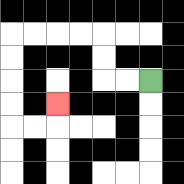{'start': '[6, 3]', 'end': '[2, 4]', 'path_directions': 'L,L,U,U,L,L,L,L,D,D,D,D,R,R,U', 'path_coordinates': '[[6, 3], [5, 3], [4, 3], [4, 2], [4, 1], [3, 1], [2, 1], [1, 1], [0, 1], [0, 2], [0, 3], [0, 4], [0, 5], [1, 5], [2, 5], [2, 4]]'}